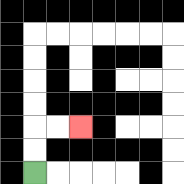{'start': '[1, 7]', 'end': '[3, 5]', 'path_directions': 'U,U,R,R', 'path_coordinates': '[[1, 7], [1, 6], [1, 5], [2, 5], [3, 5]]'}